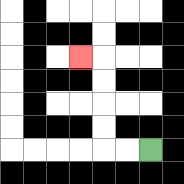{'start': '[6, 6]', 'end': '[3, 2]', 'path_directions': 'L,L,U,U,U,U,L', 'path_coordinates': '[[6, 6], [5, 6], [4, 6], [4, 5], [4, 4], [4, 3], [4, 2], [3, 2]]'}